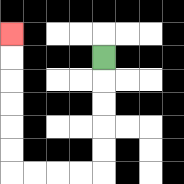{'start': '[4, 2]', 'end': '[0, 1]', 'path_directions': 'D,D,D,D,D,L,L,L,L,U,U,U,U,U,U', 'path_coordinates': '[[4, 2], [4, 3], [4, 4], [4, 5], [4, 6], [4, 7], [3, 7], [2, 7], [1, 7], [0, 7], [0, 6], [0, 5], [0, 4], [0, 3], [0, 2], [0, 1]]'}